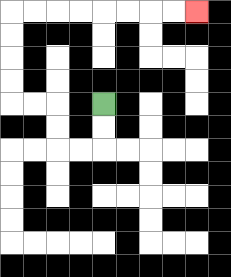{'start': '[4, 4]', 'end': '[8, 0]', 'path_directions': 'D,D,L,L,U,U,L,L,U,U,U,U,R,R,R,R,R,R,R,R', 'path_coordinates': '[[4, 4], [4, 5], [4, 6], [3, 6], [2, 6], [2, 5], [2, 4], [1, 4], [0, 4], [0, 3], [0, 2], [0, 1], [0, 0], [1, 0], [2, 0], [3, 0], [4, 0], [5, 0], [6, 0], [7, 0], [8, 0]]'}